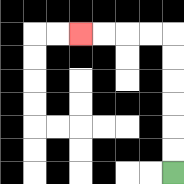{'start': '[7, 7]', 'end': '[3, 1]', 'path_directions': 'U,U,U,U,U,U,L,L,L,L', 'path_coordinates': '[[7, 7], [7, 6], [7, 5], [7, 4], [7, 3], [7, 2], [7, 1], [6, 1], [5, 1], [4, 1], [3, 1]]'}